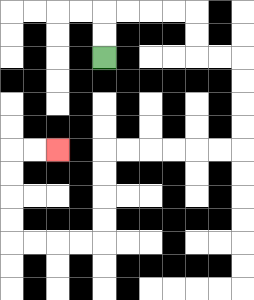{'start': '[4, 2]', 'end': '[2, 6]', 'path_directions': 'U,U,R,R,R,R,D,D,R,R,D,D,D,D,L,L,L,L,L,L,D,D,D,D,L,L,L,L,U,U,U,U,R,R', 'path_coordinates': '[[4, 2], [4, 1], [4, 0], [5, 0], [6, 0], [7, 0], [8, 0], [8, 1], [8, 2], [9, 2], [10, 2], [10, 3], [10, 4], [10, 5], [10, 6], [9, 6], [8, 6], [7, 6], [6, 6], [5, 6], [4, 6], [4, 7], [4, 8], [4, 9], [4, 10], [3, 10], [2, 10], [1, 10], [0, 10], [0, 9], [0, 8], [0, 7], [0, 6], [1, 6], [2, 6]]'}